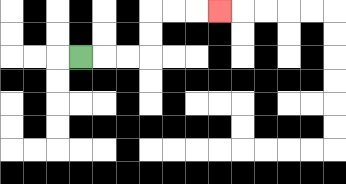{'start': '[3, 2]', 'end': '[9, 0]', 'path_directions': 'R,R,R,U,U,R,R,R', 'path_coordinates': '[[3, 2], [4, 2], [5, 2], [6, 2], [6, 1], [6, 0], [7, 0], [8, 0], [9, 0]]'}